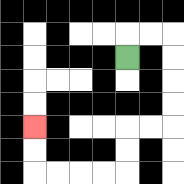{'start': '[5, 2]', 'end': '[1, 5]', 'path_directions': 'U,R,R,D,D,D,D,L,L,D,D,L,L,L,L,U,U', 'path_coordinates': '[[5, 2], [5, 1], [6, 1], [7, 1], [7, 2], [7, 3], [7, 4], [7, 5], [6, 5], [5, 5], [5, 6], [5, 7], [4, 7], [3, 7], [2, 7], [1, 7], [1, 6], [1, 5]]'}